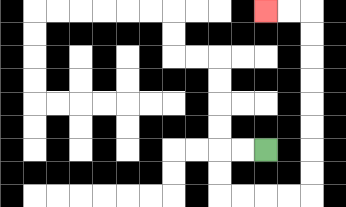{'start': '[11, 6]', 'end': '[11, 0]', 'path_directions': 'L,L,D,D,R,R,R,R,U,U,U,U,U,U,U,U,L,L', 'path_coordinates': '[[11, 6], [10, 6], [9, 6], [9, 7], [9, 8], [10, 8], [11, 8], [12, 8], [13, 8], [13, 7], [13, 6], [13, 5], [13, 4], [13, 3], [13, 2], [13, 1], [13, 0], [12, 0], [11, 0]]'}